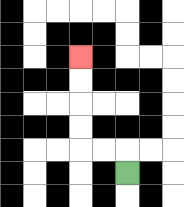{'start': '[5, 7]', 'end': '[3, 2]', 'path_directions': 'U,L,L,U,U,U,U', 'path_coordinates': '[[5, 7], [5, 6], [4, 6], [3, 6], [3, 5], [3, 4], [3, 3], [3, 2]]'}